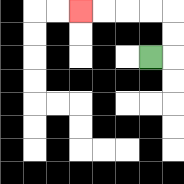{'start': '[6, 2]', 'end': '[3, 0]', 'path_directions': 'R,U,U,L,L,L,L', 'path_coordinates': '[[6, 2], [7, 2], [7, 1], [7, 0], [6, 0], [5, 0], [4, 0], [3, 0]]'}